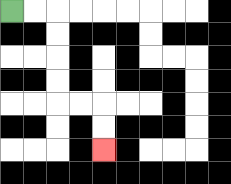{'start': '[0, 0]', 'end': '[4, 6]', 'path_directions': 'R,R,D,D,D,D,R,R,D,D', 'path_coordinates': '[[0, 0], [1, 0], [2, 0], [2, 1], [2, 2], [2, 3], [2, 4], [3, 4], [4, 4], [4, 5], [4, 6]]'}